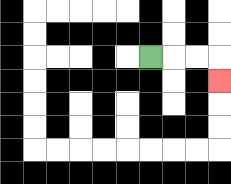{'start': '[6, 2]', 'end': '[9, 3]', 'path_directions': 'R,R,R,D', 'path_coordinates': '[[6, 2], [7, 2], [8, 2], [9, 2], [9, 3]]'}